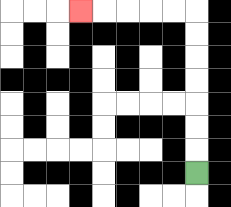{'start': '[8, 7]', 'end': '[3, 0]', 'path_directions': 'U,U,U,U,U,U,U,L,L,L,L,L', 'path_coordinates': '[[8, 7], [8, 6], [8, 5], [8, 4], [8, 3], [8, 2], [8, 1], [8, 0], [7, 0], [6, 0], [5, 0], [4, 0], [3, 0]]'}